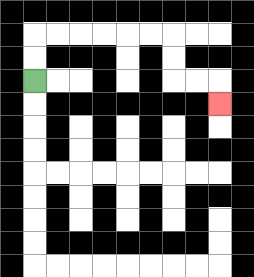{'start': '[1, 3]', 'end': '[9, 4]', 'path_directions': 'U,U,R,R,R,R,R,R,D,D,R,R,D', 'path_coordinates': '[[1, 3], [1, 2], [1, 1], [2, 1], [3, 1], [4, 1], [5, 1], [6, 1], [7, 1], [7, 2], [7, 3], [8, 3], [9, 3], [9, 4]]'}